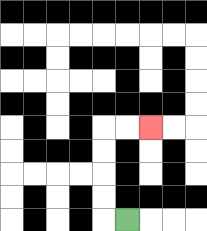{'start': '[5, 9]', 'end': '[6, 5]', 'path_directions': 'L,U,U,U,U,R,R', 'path_coordinates': '[[5, 9], [4, 9], [4, 8], [4, 7], [4, 6], [4, 5], [5, 5], [6, 5]]'}